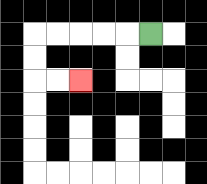{'start': '[6, 1]', 'end': '[3, 3]', 'path_directions': 'L,L,L,L,L,D,D,R,R', 'path_coordinates': '[[6, 1], [5, 1], [4, 1], [3, 1], [2, 1], [1, 1], [1, 2], [1, 3], [2, 3], [3, 3]]'}